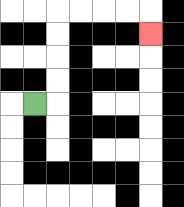{'start': '[1, 4]', 'end': '[6, 1]', 'path_directions': 'R,U,U,U,U,R,R,R,R,D', 'path_coordinates': '[[1, 4], [2, 4], [2, 3], [2, 2], [2, 1], [2, 0], [3, 0], [4, 0], [5, 0], [6, 0], [6, 1]]'}